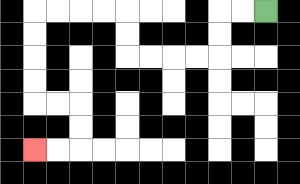{'start': '[11, 0]', 'end': '[1, 6]', 'path_directions': 'L,L,D,D,L,L,L,L,U,U,L,L,L,L,D,D,D,D,R,R,D,D,L,L', 'path_coordinates': '[[11, 0], [10, 0], [9, 0], [9, 1], [9, 2], [8, 2], [7, 2], [6, 2], [5, 2], [5, 1], [5, 0], [4, 0], [3, 0], [2, 0], [1, 0], [1, 1], [1, 2], [1, 3], [1, 4], [2, 4], [3, 4], [3, 5], [3, 6], [2, 6], [1, 6]]'}